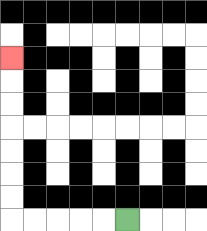{'start': '[5, 9]', 'end': '[0, 2]', 'path_directions': 'L,L,L,L,L,U,U,U,U,U,U,U', 'path_coordinates': '[[5, 9], [4, 9], [3, 9], [2, 9], [1, 9], [0, 9], [0, 8], [0, 7], [0, 6], [0, 5], [0, 4], [0, 3], [0, 2]]'}